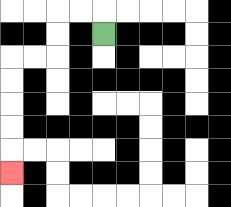{'start': '[4, 1]', 'end': '[0, 7]', 'path_directions': 'U,L,L,D,D,L,L,D,D,D,D,D', 'path_coordinates': '[[4, 1], [4, 0], [3, 0], [2, 0], [2, 1], [2, 2], [1, 2], [0, 2], [0, 3], [0, 4], [0, 5], [0, 6], [0, 7]]'}